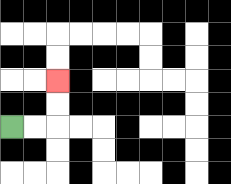{'start': '[0, 5]', 'end': '[2, 3]', 'path_directions': 'R,R,U,U', 'path_coordinates': '[[0, 5], [1, 5], [2, 5], [2, 4], [2, 3]]'}